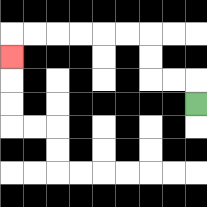{'start': '[8, 4]', 'end': '[0, 2]', 'path_directions': 'U,L,L,U,U,L,L,L,L,L,L,D', 'path_coordinates': '[[8, 4], [8, 3], [7, 3], [6, 3], [6, 2], [6, 1], [5, 1], [4, 1], [3, 1], [2, 1], [1, 1], [0, 1], [0, 2]]'}